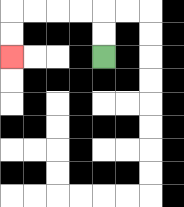{'start': '[4, 2]', 'end': '[0, 2]', 'path_directions': 'U,U,L,L,L,L,D,D', 'path_coordinates': '[[4, 2], [4, 1], [4, 0], [3, 0], [2, 0], [1, 0], [0, 0], [0, 1], [0, 2]]'}